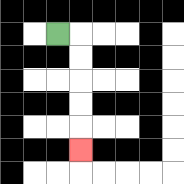{'start': '[2, 1]', 'end': '[3, 6]', 'path_directions': 'R,D,D,D,D,D', 'path_coordinates': '[[2, 1], [3, 1], [3, 2], [3, 3], [3, 4], [3, 5], [3, 6]]'}